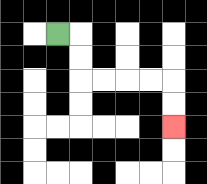{'start': '[2, 1]', 'end': '[7, 5]', 'path_directions': 'R,D,D,R,R,R,R,D,D', 'path_coordinates': '[[2, 1], [3, 1], [3, 2], [3, 3], [4, 3], [5, 3], [6, 3], [7, 3], [7, 4], [7, 5]]'}